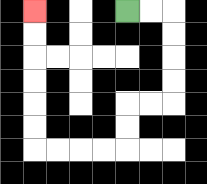{'start': '[5, 0]', 'end': '[1, 0]', 'path_directions': 'R,R,D,D,D,D,L,L,D,D,L,L,L,L,U,U,U,U,U,U', 'path_coordinates': '[[5, 0], [6, 0], [7, 0], [7, 1], [7, 2], [7, 3], [7, 4], [6, 4], [5, 4], [5, 5], [5, 6], [4, 6], [3, 6], [2, 6], [1, 6], [1, 5], [1, 4], [1, 3], [1, 2], [1, 1], [1, 0]]'}